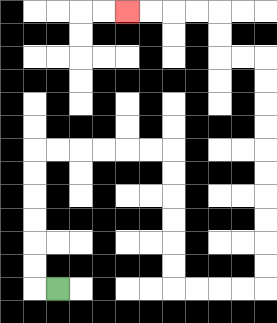{'start': '[2, 12]', 'end': '[5, 0]', 'path_directions': 'L,U,U,U,U,U,U,R,R,R,R,R,R,D,D,D,D,D,D,R,R,R,R,U,U,U,U,U,U,U,U,U,U,L,L,U,U,L,L,L,L', 'path_coordinates': '[[2, 12], [1, 12], [1, 11], [1, 10], [1, 9], [1, 8], [1, 7], [1, 6], [2, 6], [3, 6], [4, 6], [5, 6], [6, 6], [7, 6], [7, 7], [7, 8], [7, 9], [7, 10], [7, 11], [7, 12], [8, 12], [9, 12], [10, 12], [11, 12], [11, 11], [11, 10], [11, 9], [11, 8], [11, 7], [11, 6], [11, 5], [11, 4], [11, 3], [11, 2], [10, 2], [9, 2], [9, 1], [9, 0], [8, 0], [7, 0], [6, 0], [5, 0]]'}